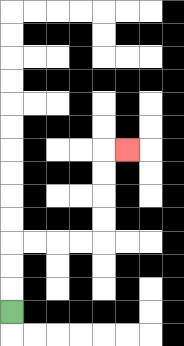{'start': '[0, 13]', 'end': '[5, 6]', 'path_directions': 'U,U,U,R,R,R,R,U,U,U,U,R', 'path_coordinates': '[[0, 13], [0, 12], [0, 11], [0, 10], [1, 10], [2, 10], [3, 10], [4, 10], [4, 9], [4, 8], [4, 7], [4, 6], [5, 6]]'}